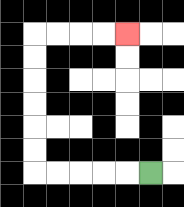{'start': '[6, 7]', 'end': '[5, 1]', 'path_directions': 'L,L,L,L,L,U,U,U,U,U,U,R,R,R,R', 'path_coordinates': '[[6, 7], [5, 7], [4, 7], [3, 7], [2, 7], [1, 7], [1, 6], [1, 5], [1, 4], [1, 3], [1, 2], [1, 1], [2, 1], [3, 1], [4, 1], [5, 1]]'}